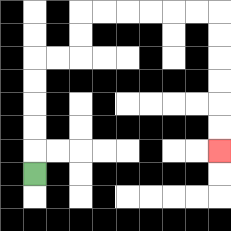{'start': '[1, 7]', 'end': '[9, 6]', 'path_directions': 'U,U,U,U,U,R,R,U,U,R,R,R,R,R,R,D,D,D,D,D,D', 'path_coordinates': '[[1, 7], [1, 6], [1, 5], [1, 4], [1, 3], [1, 2], [2, 2], [3, 2], [3, 1], [3, 0], [4, 0], [5, 0], [6, 0], [7, 0], [8, 0], [9, 0], [9, 1], [9, 2], [9, 3], [9, 4], [9, 5], [9, 6]]'}